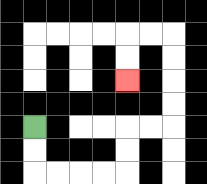{'start': '[1, 5]', 'end': '[5, 3]', 'path_directions': 'D,D,R,R,R,R,U,U,R,R,U,U,U,U,L,L,D,D', 'path_coordinates': '[[1, 5], [1, 6], [1, 7], [2, 7], [3, 7], [4, 7], [5, 7], [5, 6], [5, 5], [6, 5], [7, 5], [7, 4], [7, 3], [7, 2], [7, 1], [6, 1], [5, 1], [5, 2], [5, 3]]'}